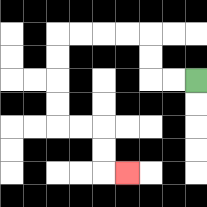{'start': '[8, 3]', 'end': '[5, 7]', 'path_directions': 'L,L,U,U,L,L,L,L,D,D,D,D,R,R,D,D,R', 'path_coordinates': '[[8, 3], [7, 3], [6, 3], [6, 2], [6, 1], [5, 1], [4, 1], [3, 1], [2, 1], [2, 2], [2, 3], [2, 4], [2, 5], [3, 5], [4, 5], [4, 6], [4, 7], [5, 7]]'}